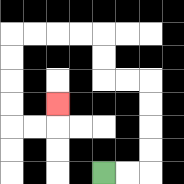{'start': '[4, 7]', 'end': '[2, 4]', 'path_directions': 'R,R,U,U,U,U,L,L,U,U,L,L,L,L,D,D,D,D,R,R,U', 'path_coordinates': '[[4, 7], [5, 7], [6, 7], [6, 6], [6, 5], [6, 4], [6, 3], [5, 3], [4, 3], [4, 2], [4, 1], [3, 1], [2, 1], [1, 1], [0, 1], [0, 2], [0, 3], [0, 4], [0, 5], [1, 5], [2, 5], [2, 4]]'}